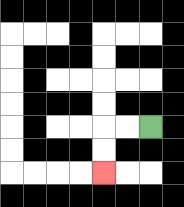{'start': '[6, 5]', 'end': '[4, 7]', 'path_directions': 'L,L,D,D', 'path_coordinates': '[[6, 5], [5, 5], [4, 5], [4, 6], [4, 7]]'}